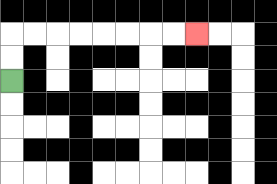{'start': '[0, 3]', 'end': '[8, 1]', 'path_directions': 'U,U,R,R,R,R,R,R,R,R', 'path_coordinates': '[[0, 3], [0, 2], [0, 1], [1, 1], [2, 1], [3, 1], [4, 1], [5, 1], [6, 1], [7, 1], [8, 1]]'}